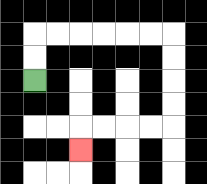{'start': '[1, 3]', 'end': '[3, 6]', 'path_directions': 'U,U,R,R,R,R,R,R,D,D,D,D,L,L,L,L,D', 'path_coordinates': '[[1, 3], [1, 2], [1, 1], [2, 1], [3, 1], [4, 1], [5, 1], [6, 1], [7, 1], [7, 2], [7, 3], [7, 4], [7, 5], [6, 5], [5, 5], [4, 5], [3, 5], [3, 6]]'}